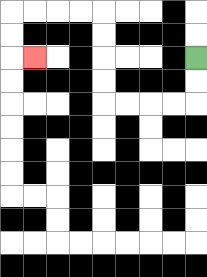{'start': '[8, 2]', 'end': '[1, 2]', 'path_directions': 'D,D,L,L,L,L,U,U,U,U,L,L,L,L,D,D,R', 'path_coordinates': '[[8, 2], [8, 3], [8, 4], [7, 4], [6, 4], [5, 4], [4, 4], [4, 3], [4, 2], [4, 1], [4, 0], [3, 0], [2, 0], [1, 0], [0, 0], [0, 1], [0, 2], [1, 2]]'}